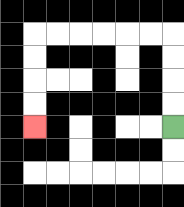{'start': '[7, 5]', 'end': '[1, 5]', 'path_directions': 'U,U,U,U,L,L,L,L,L,L,D,D,D,D', 'path_coordinates': '[[7, 5], [7, 4], [7, 3], [7, 2], [7, 1], [6, 1], [5, 1], [4, 1], [3, 1], [2, 1], [1, 1], [1, 2], [1, 3], [1, 4], [1, 5]]'}